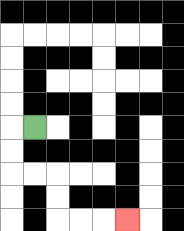{'start': '[1, 5]', 'end': '[5, 9]', 'path_directions': 'L,D,D,R,R,D,D,R,R,R', 'path_coordinates': '[[1, 5], [0, 5], [0, 6], [0, 7], [1, 7], [2, 7], [2, 8], [2, 9], [3, 9], [4, 9], [5, 9]]'}